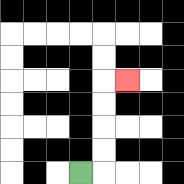{'start': '[3, 7]', 'end': '[5, 3]', 'path_directions': 'R,U,U,U,U,R', 'path_coordinates': '[[3, 7], [4, 7], [4, 6], [4, 5], [4, 4], [4, 3], [5, 3]]'}